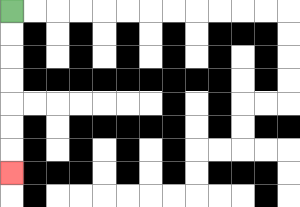{'start': '[0, 0]', 'end': '[0, 7]', 'path_directions': 'D,D,D,D,D,D,D', 'path_coordinates': '[[0, 0], [0, 1], [0, 2], [0, 3], [0, 4], [0, 5], [0, 6], [0, 7]]'}